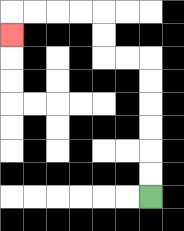{'start': '[6, 8]', 'end': '[0, 1]', 'path_directions': 'U,U,U,U,U,U,L,L,U,U,L,L,L,L,D', 'path_coordinates': '[[6, 8], [6, 7], [6, 6], [6, 5], [6, 4], [6, 3], [6, 2], [5, 2], [4, 2], [4, 1], [4, 0], [3, 0], [2, 0], [1, 0], [0, 0], [0, 1]]'}